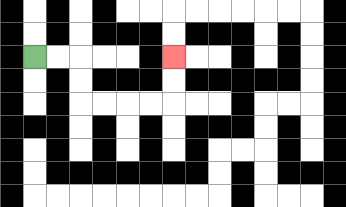{'start': '[1, 2]', 'end': '[7, 2]', 'path_directions': 'R,R,D,D,R,R,R,R,U,U', 'path_coordinates': '[[1, 2], [2, 2], [3, 2], [3, 3], [3, 4], [4, 4], [5, 4], [6, 4], [7, 4], [7, 3], [7, 2]]'}